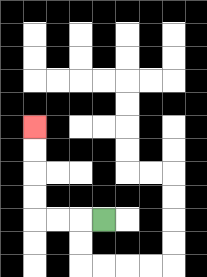{'start': '[4, 9]', 'end': '[1, 5]', 'path_directions': 'L,L,L,U,U,U,U', 'path_coordinates': '[[4, 9], [3, 9], [2, 9], [1, 9], [1, 8], [1, 7], [1, 6], [1, 5]]'}